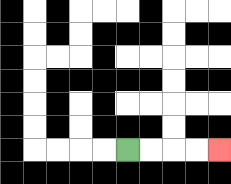{'start': '[5, 6]', 'end': '[9, 6]', 'path_directions': 'R,R,R,R', 'path_coordinates': '[[5, 6], [6, 6], [7, 6], [8, 6], [9, 6]]'}